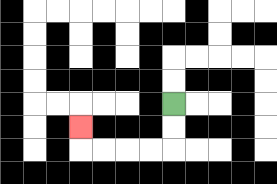{'start': '[7, 4]', 'end': '[3, 5]', 'path_directions': 'D,D,L,L,L,L,U', 'path_coordinates': '[[7, 4], [7, 5], [7, 6], [6, 6], [5, 6], [4, 6], [3, 6], [3, 5]]'}